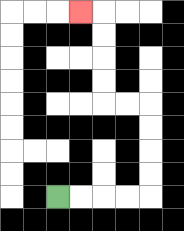{'start': '[2, 8]', 'end': '[3, 0]', 'path_directions': 'R,R,R,R,U,U,U,U,L,L,U,U,U,U,L', 'path_coordinates': '[[2, 8], [3, 8], [4, 8], [5, 8], [6, 8], [6, 7], [6, 6], [6, 5], [6, 4], [5, 4], [4, 4], [4, 3], [4, 2], [4, 1], [4, 0], [3, 0]]'}